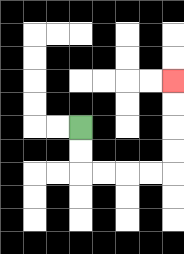{'start': '[3, 5]', 'end': '[7, 3]', 'path_directions': 'D,D,R,R,R,R,U,U,U,U', 'path_coordinates': '[[3, 5], [3, 6], [3, 7], [4, 7], [5, 7], [6, 7], [7, 7], [7, 6], [7, 5], [7, 4], [7, 3]]'}